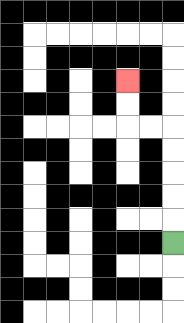{'start': '[7, 10]', 'end': '[5, 3]', 'path_directions': 'U,U,U,U,U,L,L,U,U', 'path_coordinates': '[[7, 10], [7, 9], [7, 8], [7, 7], [7, 6], [7, 5], [6, 5], [5, 5], [5, 4], [5, 3]]'}